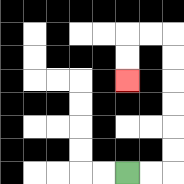{'start': '[5, 7]', 'end': '[5, 3]', 'path_directions': 'R,R,U,U,U,U,U,U,L,L,D,D', 'path_coordinates': '[[5, 7], [6, 7], [7, 7], [7, 6], [7, 5], [7, 4], [7, 3], [7, 2], [7, 1], [6, 1], [5, 1], [5, 2], [5, 3]]'}